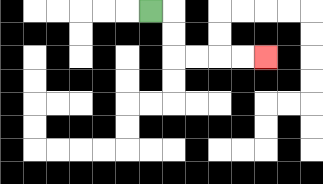{'start': '[6, 0]', 'end': '[11, 2]', 'path_directions': 'R,D,D,R,R,R,R', 'path_coordinates': '[[6, 0], [7, 0], [7, 1], [7, 2], [8, 2], [9, 2], [10, 2], [11, 2]]'}